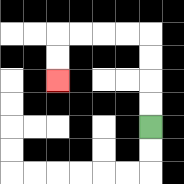{'start': '[6, 5]', 'end': '[2, 3]', 'path_directions': 'U,U,U,U,L,L,L,L,D,D', 'path_coordinates': '[[6, 5], [6, 4], [6, 3], [6, 2], [6, 1], [5, 1], [4, 1], [3, 1], [2, 1], [2, 2], [2, 3]]'}